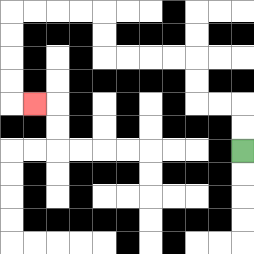{'start': '[10, 6]', 'end': '[1, 4]', 'path_directions': 'U,U,L,L,U,U,L,L,L,L,U,U,L,L,L,L,D,D,D,D,R', 'path_coordinates': '[[10, 6], [10, 5], [10, 4], [9, 4], [8, 4], [8, 3], [8, 2], [7, 2], [6, 2], [5, 2], [4, 2], [4, 1], [4, 0], [3, 0], [2, 0], [1, 0], [0, 0], [0, 1], [0, 2], [0, 3], [0, 4], [1, 4]]'}